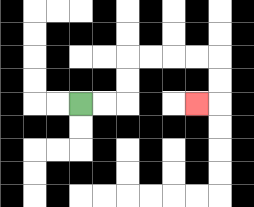{'start': '[3, 4]', 'end': '[8, 4]', 'path_directions': 'R,R,U,U,R,R,R,R,D,D,L', 'path_coordinates': '[[3, 4], [4, 4], [5, 4], [5, 3], [5, 2], [6, 2], [7, 2], [8, 2], [9, 2], [9, 3], [9, 4], [8, 4]]'}